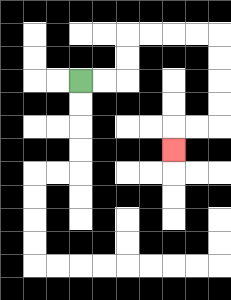{'start': '[3, 3]', 'end': '[7, 6]', 'path_directions': 'R,R,U,U,R,R,R,R,D,D,D,D,L,L,D', 'path_coordinates': '[[3, 3], [4, 3], [5, 3], [5, 2], [5, 1], [6, 1], [7, 1], [8, 1], [9, 1], [9, 2], [9, 3], [9, 4], [9, 5], [8, 5], [7, 5], [7, 6]]'}